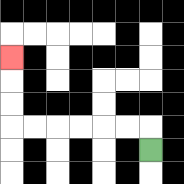{'start': '[6, 6]', 'end': '[0, 2]', 'path_directions': 'U,L,L,L,L,L,L,U,U,U', 'path_coordinates': '[[6, 6], [6, 5], [5, 5], [4, 5], [3, 5], [2, 5], [1, 5], [0, 5], [0, 4], [0, 3], [0, 2]]'}